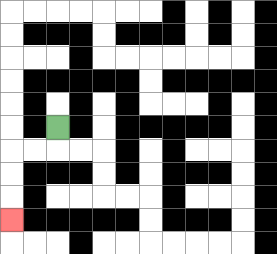{'start': '[2, 5]', 'end': '[0, 9]', 'path_directions': 'D,L,L,D,D,D', 'path_coordinates': '[[2, 5], [2, 6], [1, 6], [0, 6], [0, 7], [0, 8], [0, 9]]'}